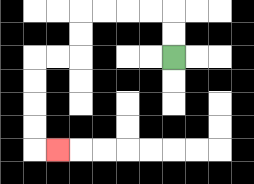{'start': '[7, 2]', 'end': '[2, 6]', 'path_directions': 'U,U,L,L,L,L,D,D,L,L,D,D,D,D,R', 'path_coordinates': '[[7, 2], [7, 1], [7, 0], [6, 0], [5, 0], [4, 0], [3, 0], [3, 1], [3, 2], [2, 2], [1, 2], [1, 3], [1, 4], [1, 5], [1, 6], [2, 6]]'}